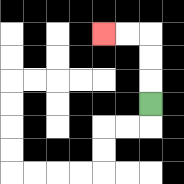{'start': '[6, 4]', 'end': '[4, 1]', 'path_directions': 'U,U,U,L,L', 'path_coordinates': '[[6, 4], [6, 3], [6, 2], [6, 1], [5, 1], [4, 1]]'}